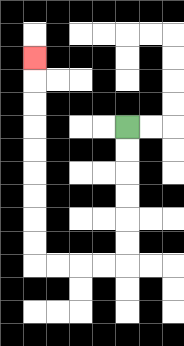{'start': '[5, 5]', 'end': '[1, 2]', 'path_directions': 'D,D,D,D,D,D,L,L,L,L,U,U,U,U,U,U,U,U,U', 'path_coordinates': '[[5, 5], [5, 6], [5, 7], [5, 8], [5, 9], [5, 10], [5, 11], [4, 11], [3, 11], [2, 11], [1, 11], [1, 10], [1, 9], [1, 8], [1, 7], [1, 6], [1, 5], [1, 4], [1, 3], [1, 2]]'}